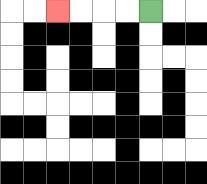{'start': '[6, 0]', 'end': '[2, 0]', 'path_directions': 'L,L,L,L', 'path_coordinates': '[[6, 0], [5, 0], [4, 0], [3, 0], [2, 0]]'}